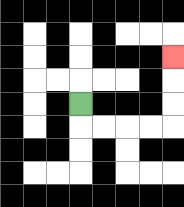{'start': '[3, 4]', 'end': '[7, 2]', 'path_directions': 'D,R,R,R,R,U,U,U', 'path_coordinates': '[[3, 4], [3, 5], [4, 5], [5, 5], [6, 5], [7, 5], [7, 4], [7, 3], [7, 2]]'}